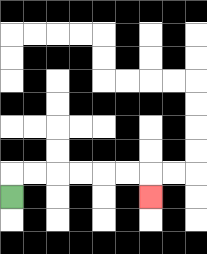{'start': '[0, 8]', 'end': '[6, 8]', 'path_directions': 'U,R,R,R,R,R,R,D', 'path_coordinates': '[[0, 8], [0, 7], [1, 7], [2, 7], [3, 7], [4, 7], [5, 7], [6, 7], [6, 8]]'}